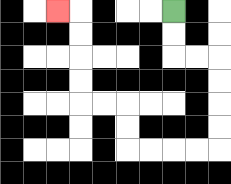{'start': '[7, 0]', 'end': '[2, 0]', 'path_directions': 'D,D,R,R,D,D,D,D,L,L,L,L,U,U,L,L,U,U,U,U,L', 'path_coordinates': '[[7, 0], [7, 1], [7, 2], [8, 2], [9, 2], [9, 3], [9, 4], [9, 5], [9, 6], [8, 6], [7, 6], [6, 6], [5, 6], [5, 5], [5, 4], [4, 4], [3, 4], [3, 3], [3, 2], [3, 1], [3, 0], [2, 0]]'}